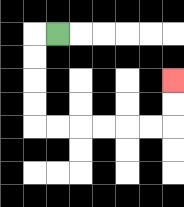{'start': '[2, 1]', 'end': '[7, 3]', 'path_directions': 'L,D,D,D,D,R,R,R,R,R,R,U,U', 'path_coordinates': '[[2, 1], [1, 1], [1, 2], [1, 3], [1, 4], [1, 5], [2, 5], [3, 5], [4, 5], [5, 5], [6, 5], [7, 5], [7, 4], [7, 3]]'}